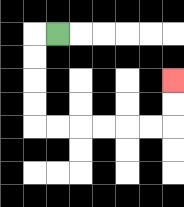{'start': '[2, 1]', 'end': '[7, 3]', 'path_directions': 'L,D,D,D,D,R,R,R,R,R,R,U,U', 'path_coordinates': '[[2, 1], [1, 1], [1, 2], [1, 3], [1, 4], [1, 5], [2, 5], [3, 5], [4, 5], [5, 5], [6, 5], [7, 5], [7, 4], [7, 3]]'}